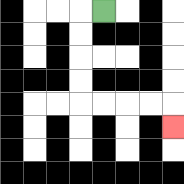{'start': '[4, 0]', 'end': '[7, 5]', 'path_directions': 'L,D,D,D,D,R,R,R,R,D', 'path_coordinates': '[[4, 0], [3, 0], [3, 1], [3, 2], [3, 3], [3, 4], [4, 4], [5, 4], [6, 4], [7, 4], [7, 5]]'}